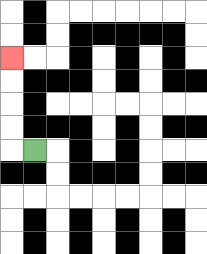{'start': '[1, 6]', 'end': '[0, 2]', 'path_directions': 'L,U,U,U,U', 'path_coordinates': '[[1, 6], [0, 6], [0, 5], [0, 4], [0, 3], [0, 2]]'}